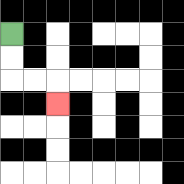{'start': '[0, 1]', 'end': '[2, 4]', 'path_directions': 'D,D,R,R,D', 'path_coordinates': '[[0, 1], [0, 2], [0, 3], [1, 3], [2, 3], [2, 4]]'}